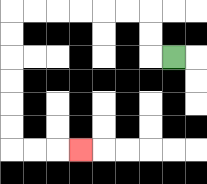{'start': '[7, 2]', 'end': '[3, 6]', 'path_directions': 'L,U,U,L,L,L,L,L,L,D,D,D,D,D,D,R,R,R', 'path_coordinates': '[[7, 2], [6, 2], [6, 1], [6, 0], [5, 0], [4, 0], [3, 0], [2, 0], [1, 0], [0, 0], [0, 1], [0, 2], [0, 3], [0, 4], [0, 5], [0, 6], [1, 6], [2, 6], [3, 6]]'}